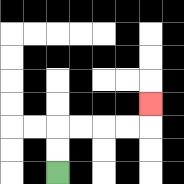{'start': '[2, 7]', 'end': '[6, 4]', 'path_directions': 'U,U,R,R,R,R,U', 'path_coordinates': '[[2, 7], [2, 6], [2, 5], [3, 5], [4, 5], [5, 5], [6, 5], [6, 4]]'}